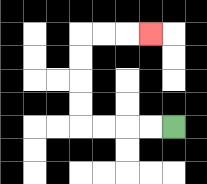{'start': '[7, 5]', 'end': '[6, 1]', 'path_directions': 'L,L,L,L,U,U,U,U,R,R,R', 'path_coordinates': '[[7, 5], [6, 5], [5, 5], [4, 5], [3, 5], [3, 4], [3, 3], [3, 2], [3, 1], [4, 1], [5, 1], [6, 1]]'}